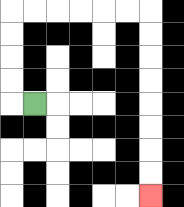{'start': '[1, 4]', 'end': '[6, 8]', 'path_directions': 'L,U,U,U,U,R,R,R,R,R,R,D,D,D,D,D,D,D,D', 'path_coordinates': '[[1, 4], [0, 4], [0, 3], [0, 2], [0, 1], [0, 0], [1, 0], [2, 0], [3, 0], [4, 0], [5, 0], [6, 0], [6, 1], [6, 2], [6, 3], [6, 4], [6, 5], [6, 6], [6, 7], [6, 8]]'}